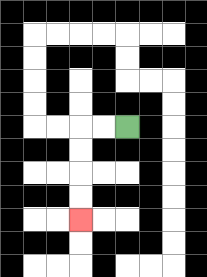{'start': '[5, 5]', 'end': '[3, 9]', 'path_directions': 'L,L,D,D,D,D', 'path_coordinates': '[[5, 5], [4, 5], [3, 5], [3, 6], [3, 7], [3, 8], [3, 9]]'}